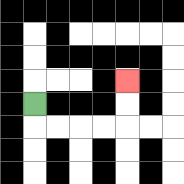{'start': '[1, 4]', 'end': '[5, 3]', 'path_directions': 'D,R,R,R,R,U,U', 'path_coordinates': '[[1, 4], [1, 5], [2, 5], [3, 5], [4, 5], [5, 5], [5, 4], [5, 3]]'}